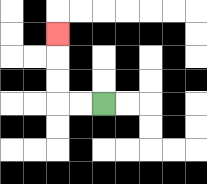{'start': '[4, 4]', 'end': '[2, 1]', 'path_directions': 'L,L,U,U,U', 'path_coordinates': '[[4, 4], [3, 4], [2, 4], [2, 3], [2, 2], [2, 1]]'}